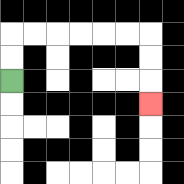{'start': '[0, 3]', 'end': '[6, 4]', 'path_directions': 'U,U,R,R,R,R,R,R,D,D,D', 'path_coordinates': '[[0, 3], [0, 2], [0, 1], [1, 1], [2, 1], [3, 1], [4, 1], [5, 1], [6, 1], [6, 2], [6, 3], [6, 4]]'}